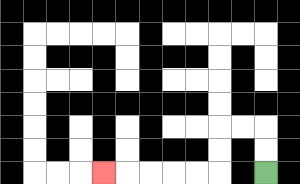{'start': '[11, 7]', 'end': '[4, 7]', 'path_directions': 'U,U,L,L,D,D,L,L,L,L,L', 'path_coordinates': '[[11, 7], [11, 6], [11, 5], [10, 5], [9, 5], [9, 6], [9, 7], [8, 7], [7, 7], [6, 7], [5, 7], [4, 7]]'}